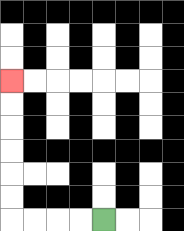{'start': '[4, 9]', 'end': '[0, 3]', 'path_directions': 'L,L,L,L,U,U,U,U,U,U', 'path_coordinates': '[[4, 9], [3, 9], [2, 9], [1, 9], [0, 9], [0, 8], [0, 7], [0, 6], [0, 5], [0, 4], [0, 3]]'}